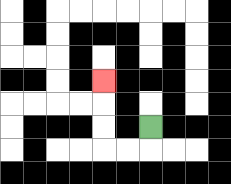{'start': '[6, 5]', 'end': '[4, 3]', 'path_directions': 'D,L,L,U,U,U', 'path_coordinates': '[[6, 5], [6, 6], [5, 6], [4, 6], [4, 5], [4, 4], [4, 3]]'}